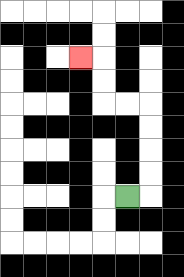{'start': '[5, 8]', 'end': '[3, 2]', 'path_directions': 'R,U,U,U,U,L,L,U,U,L', 'path_coordinates': '[[5, 8], [6, 8], [6, 7], [6, 6], [6, 5], [6, 4], [5, 4], [4, 4], [4, 3], [4, 2], [3, 2]]'}